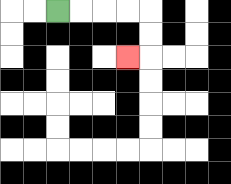{'start': '[2, 0]', 'end': '[5, 2]', 'path_directions': 'R,R,R,R,D,D,L', 'path_coordinates': '[[2, 0], [3, 0], [4, 0], [5, 0], [6, 0], [6, 1], [6, 2], [5, 2]]'}